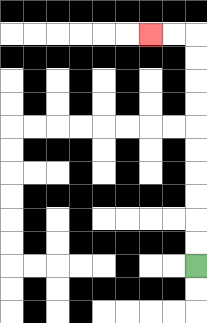{'start': '[8, 11]', 'end': '[6, 1]', 'path_directions': 'U,U,U,U,U,U,U,U,U,U,L,L', 'path_coordinates': '[[8, 11], [8, 10], [8, 9], [8, 8], [8, 7], [8, 6], [8, 5], [8, 4], [8, 3], [8, 2], [8, 1], [7, 1], [6, 1]]'}